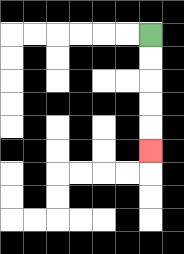{'start': '[6, 1]', 'end': '[6, 6]', 'path_directions': 'D,D,D,D,D', 'path_coordinates': '[[6, 1], [6, 2], [6, 3], [6, 4], [6, 5], [6, 6]]'}